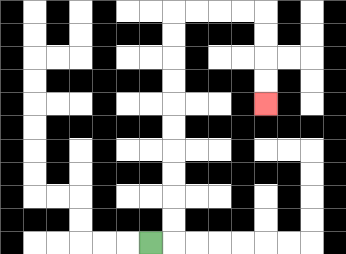{'start': '[6, 10]', 'end': '[11, 4]', 'path_directions': 'R,U,U,U,U,U,U,U,U,U,U,R,R,R,R,D,D,D,D', 'path_coordinates': '[[6, 10], [7, 10], [7, 9], [7, 8], [7, 7], [7, 6], [7, 5], [7, 4], [7, 3], [7, 2], [7, 1], [7, 0], [8, 0], [9, 0], [10, 0], [11, 0], [11, 1], [11, 2], [11, 3], [11, 4]]'}